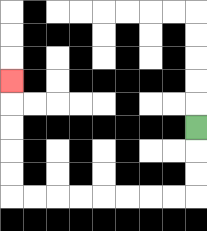{'start': '[8, 5]', 'end': '[0, 3]', 'path_directions': 'D,D,D,L,L,L,L,L,L,L,L,U,U,U,U,U', 'path_coordinates': '[[8, 5], [8, 6], [8, 7], [8, 8], [7, 8], [6, 8], [5, 8], [4, 8], [3, 8], [2, 8], [1, 8], [0, 8], [0, 7], [0, 6], [0, 5], [0, 4], [0, 3]]'}